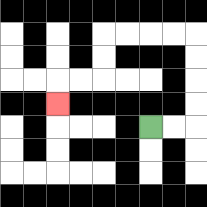{'start': '[6, 5]', 'end': '[2, 4]', 'path_directions': 'R,R,U,U,U,U,L,L,L,L,D,D,L,L,D', 'path_coordinates': '[[6, 5], [7, 5], [8, 5], [8, 4], [8, 3], [8, 2], [8, 1], [7, 1], [6, 1], [5, 1], [4, 1], [4, 2], [4, 3], [3, 3], [2, 3], [2, 4]]'}